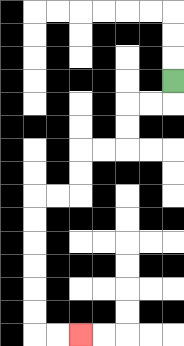{'start': '[7, 3]', 'end': '[3, 14]', 'path_directions': 'D,L,L,D,D,L,L,D,D,L,L,D,D,D,D,D,D,R,R', 'path_coordinates': '[[7, 3], [7, 4], [6, 4], [5, 4], [5, 5], [5, 6], [4, 6], [3, 6], [3, 7], [3, 8], [2, 8], [1, 8], [1, 9], [1, 10], [1, 11], [1, 12], [1, 13], [1, 14], [2, 14], [3, 14]]'}